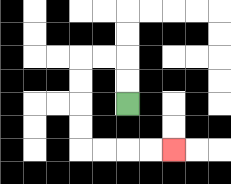{'start': '[5, 4]', 'end': '[7, 6]', 'path_directions': 'U,U,L,L,D,D,D,D,R,R,R,R', 'path_coordinates': '[[5, 4], [5, 3], [5, 2], [4, 2], [3, 2], [3, 3], [3, 4], [3, 5], [3, 6], [4, 6], [5, 6], [6, 6], [7, 6]]'}